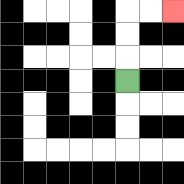{'start': '[5, 3]', 'end': '[7, 0]', 'path_directions': 'U,U,U,R,R', 'path_coordinates': '[[5, 3], [5, 2], [5, 1], [5, 0], [6, 0], [7, 0]]'}